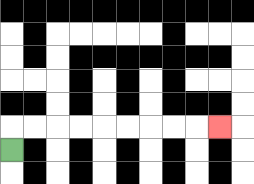{'start': '[0, 6]', 'end': '[9, 5]', 'path_directions': 'U,R,R,R,R,R,R,R,R,R', 'path_coordinates': '[[0, 6], [0, 5], [1, 5], [2, 5], [3, 5], [4, 5], [5, 5], [6, 5], [7, 5], [8, 5], [9, 5]]'}